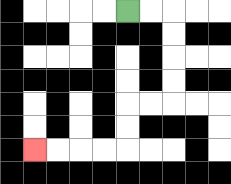{'start': '[5, 0]', 'end': '[1, 6]', 'path_directions': 'R,R,D,D,D,D,L,L,D,D,L,L,L,L', 'path_coordinates': '[[5, 0], [6, 0], [7, 0], [7, 1], [7, 2], [7, 3], [7, 4], [6, 4], [5, 4], [5, 5], [5, 6], [4, 6], [3, 6], [2, 6], [1, 6]]'}